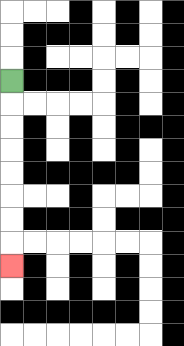{'start': '[0, 3]', 'end': '[0, 11]', 'path_directions': 'D,D,D,D,D,D,D,D', 'path_coordinates': '[[0, 3], [0, 4], [0, 5], [0, 6], [0, 7], [0, 8], [0, 9], [0, 10], [0, 11]]'}